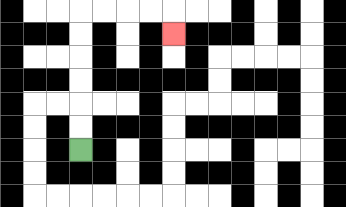{'start': '[3, 6]', 'end': '[7, 1]', 'path_directions': 'U,U,U,U,U,U,R,R,R,R,D', 'path_coordinates': '[[3, 6], [3, 5], [3, 4], [3, 3], [3, 2], [3, 1], [3, 0], [4, 0], [5, 0], [6, 0], [7, 0], [7, 1]]'}